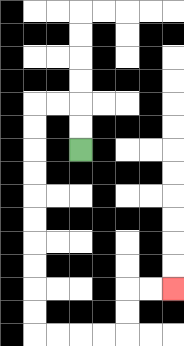{'start': '[3, 6]', 'end': '[7, 12]', 'path_directions': 'U,U,L,L,D,D,D,D,D,D,D,D,D,D,R,R,R,R,U,U,R,R', 'path_coordinates': '[[3, 6], [3, 5], [3, 4], [2, 4], [1, 4], [1, 5], [1, 6], [1, 7], [1, 8], [1, 9], [1, 10], [1, 11], [1, 12], [1, 13], [1, 14], [2, 14], [3, 14], [4, 14], [5, 14], [5, 13], [5, 12], [6, 12], [7, 12]]'}